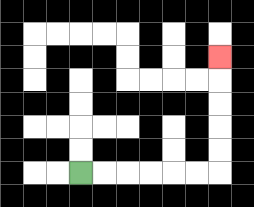{'start': '[3, 7]', 'end': '[9, 2]', 'path_directions': 'R,R,R,R,R,R,U,U,U,U,U', 'path_coordinates': '[[3, 7], [4, 7], [5, 7], [6, 7], [7, 7], [8, 7], [9, 7], [9, 6], [9, 5], [9, 4], [9, 3], [9, 2]]'}